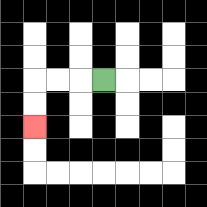{'start': '[4, 3]', 'end': '[1, 5]', 'path_directions': 'L,L,L,D,D', 'path_coordinates': '[[4, 3], [3, 3], [2, 3], [1, 3], [1, 4], [1, 5]]'}